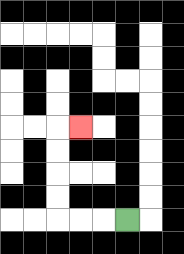{'start': '[5, 9]', 'end': '[3, 5]', 'path_directions': 'L,L,L,U,U,U,U,R', 'path_coordinates': '[[5, 9], [4, 9], [3, 9], [2, 9], [2, 8], [2, 7], [2, 6], [2, 5], [3, 5]]'}